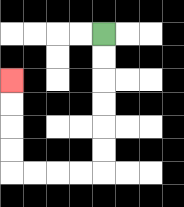{'start': '[4, 1]', 'end': '[0, 3]', 'path_directions': 'D,D,D,D,D,D,L,L,L,L,U,U,U,U', 'path_coordinates': '[[4, 1], [4, 2], [4, 3], [4, 4], [4, 5], [4, 6], [4, 7], [3, 7], [2, 7], [1, 7], [0, 7], [0, 6], [0, 5], [0, 4], [0, 3]]'}